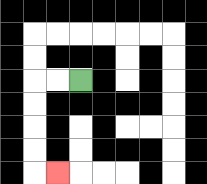{'start': '[3, 3]', 'end': '[2, 7]', 'path_directions': 'L,L,D,D,D,D,R', 'path_coordinates': '[[3, 3], [2, 3], [1, 3], [1, 4], [1, 5], [1, 6], [1, 7], [2, 7]]'}